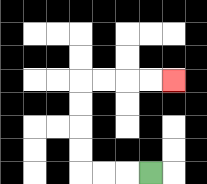{'start': '[6, 7]', 'end': '[7, 3]', 'path_directions': 'L,L,L,U,U,U,U,R,R,R,R', 'path_coordinates': '[[6, 7], [5, 7], [4, 7], [3, 7], [3, 6], [3, 5], [3, 4], [3, 3], [4, 3], [5, 3], [6, 3], [7, 3]]'}